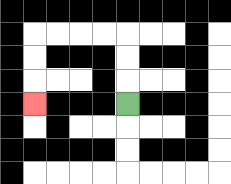{'start': '[5, 4]', 'end': '[1, 4]', 'path_directions': 'U,U,U,L,L,L,L,D,D,D', 'path_coordinates': '[[5, 4], [5, 3], [5, 2], [5, 1], [4, 1], [3, 1], [2, 1], [1, 1], [1, 2], [1, 3], [1, 4]]'}